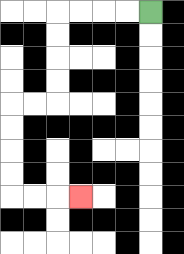{'start': '[6, 0]', 'end': '[3, 8]', 'path_directions': 'L,L,L,L,D,D,D,D,L,L,D,D,D,D,R,R,R', 'path_coordinates': '[[6, 0], [5, 0], [4, 0], [3, 0], [2, 0], [2, 1], [2, 2], [2, 3], [2, 4], [1, 4], [0, 4], [0, 5], [0, 6], [0, 7], [0, 8], [1, 8], [2, 8], [3, 8]]'}